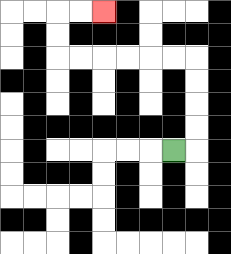{'start': '[7, 6]', 'end': '[4, 0]', 'path_directions': 'R,U,U,U,U,L,L,L,L,L,L,U,U,R,R', 'path_coordinates': '[[7, 6], [8, 6], [8, 5], [8, 4], [8, 3], [8, 2], [7, 2], [6, 2], [5, 2], [4, 2], [3, 2], [2, 2], [2, 1], [2, 0], [3, 0], [4, 0]]'}